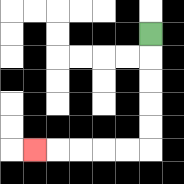{'start': '[6, 1]', 'end': '[1, 6]', 'path_directions': 'D,D,D,D,D,L,L,L,L,L', 'path_coordinates': '[[6, 1], [6, 2], [6, 3], [6, 4], [6, 5], [6, 6], [5, 6], [4, 6], [3, 6], [2, 6], [1, 6]]'}